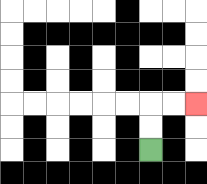{'start': '[6, 6]', 'end': '[8, 4]', 'path_directions': 'U,U,R,R', 'path_coordinates': '[[6, 6], [6, 5], [6, 4], [7, 4], [8, 4]]'}